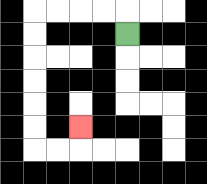{'start': '[5, 1]', 'end': '[3, 5]', 'path_directions': 'U,L,L,L,L,D,D,D,D,D,D,R,R,U', 'path_coordinates': '[[5, 1], [5, 0], [4, 0], [3, 0], [2, 0], [1, 0], [1, 1], [1, 2], [1, 3], [1, 4], [1, 5], [1, 6], [2, 6], [3, 6], [3, 5]]'}